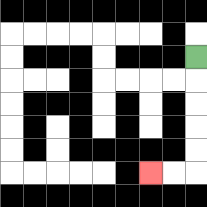{'start': '[8, 2]', 'end': '[6, 7]', 'path_directions': 'D,D,D,D,D,L,L', 'path_coordinates': '[[8, 2], [8, 3], [8, 4], [8, 5], [8, 6], [8, 7], [7, 7], [6, 7]]'}